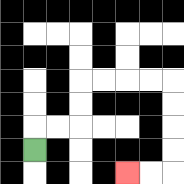{'start': '[1, 6]', 'end': '[5, 7]', 'path_directions': 'U,R,R,U,U,R,R,R,R,D,D,D,D,L,L', 'path_coordinates': '[[1, 6], [1, 5], [2, 5], [3, 5], [3, 4], [3, 3], [4, 3], [5, 3], [6, 3], [7, 3], [7, 4], [7, 5], [7, 6], [7, 7], [6, 7], [5, 7]]'}